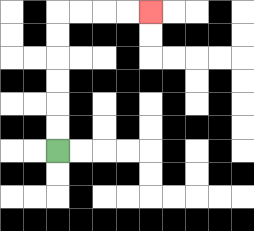{'start': '[2, 6]', 'end': '[6, 0]', 'path_directions': 'U,U,U,U,U,U,R,R,R,R', 'path_coordinates': '[[2, 6], [2, 5], [2, 4], [2, 3], [2, 2], [2, 1], [2, 0], [3, 0], [4, 0], [5, 0], [6, 0]]'}